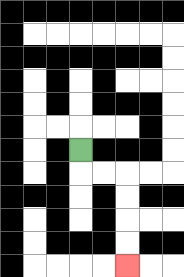{'start': '[3, 6]', 'end': '[5, 11]', 'path_directions': 'D,R,R,D,D,D,D', 'path_coordinates': '[[3, 6], [3, 7], [4, 7], [5, 7], [5, 8], [5, 9], [5, 10], [5, 11]]'}